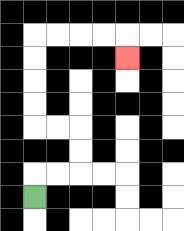{'start': '[1, 8]', 'end': '[5, 2]', 'path_directions': 'U,R,R,U,U,L,L,U,U,U,U,R,R,R,R,D', 'path_coordinates': '[[1, 8], [1, 7], [2, 7], [3, 7], [3, 6], [3, 5], [2, 5], [1, 5], [1, 4], [1, 3], [1, 2], [1, 1], [2, 1], [3, 1], [4, 1], [5, 1], [5, 2]]'}